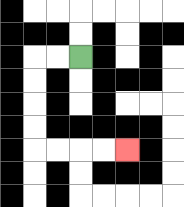{'start': '[3, 2]', 'end': '[5, 6]', 'path_directions': 'L,L,D,D,D,D,R,R,R,R', 'path_coordinates': '[[3, 2], [2, 2], [1, 2], [1, 3], [1, 4], [1, 5], [1, 6], [2, 6], [3, 6], [4, 6], [5, 6]]'}